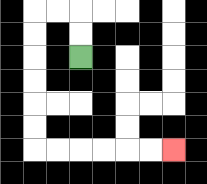{'start': '[3, 2]', 'end': '[7, 6]', 'path_directions': 'U,U,L,L,D,D,D,D,D,D,R,R,R,R,R,R', 'path_coordinates': '[[3, 2], [3, 1], [3, 0], [2, 0], [1, 0], [1, 1], [1, 2], [1, 3], [1, 4], [1, 5], [1, 6], [2, 6], [3, 6], [4, 6], [5, 6], [6, 6], [7, 6]]'}